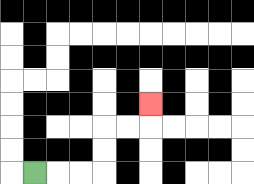{'start': '[1, 7]', 'end': '[6, 4]', 'path_directions': 'R,R,R,U,U,R,R,U', 'path_coordinates': '[[1, 7], [2, 7], [3, 7], [4, 7], [4, 6], [4, 5], [5, 5], [6, 5], [6, 4]]'}